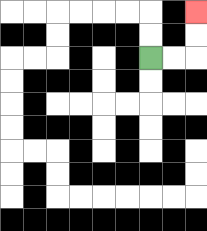{'start': '[6, 2]', 'end': '[8, 0]', 'path_directions': 'R,R,U,U', 'path_coordinates': '[[6, 2], [7, 2], [8, 2], [8, 1], [8, 0]]'}